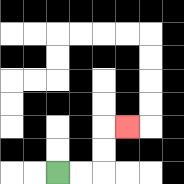{'start': '[2, 7]', 'end': '[5, 5]', 'path_directions': 'R,R,U,U,R', 'path_coordinates': '[[2, 7], [3, 7], [4, 7], [4, 6], [4, 5], [5, 5]]'}